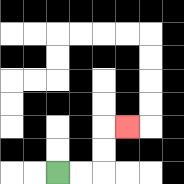{'start': '[2, 7]', 'end': '[5, 5]', 'path_directions': 'R,R,U,U,R', 'path_coordinates': '[[2, 7], [3, 7], [4, 7], [4, 6], [4, 5], [5, 5]]'}